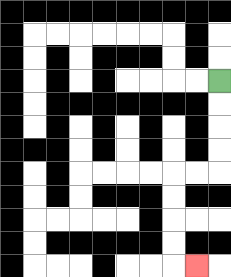{'start': '[9, 3]', 'end': '[8, 11]', 'path_directions': 'D,D,D,D,L,L,D,D,D,D,R', 'path_coordinates': '[[9, 3], [9, 4], [9, 5], [9, 6], [9, 7], [8, 7], [7, 7], [7, 8], [7, 9], [7, 10], [7, 11], [8, 11]]'}